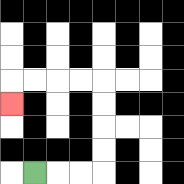{'start': '[1, 7]', 'end': '[0, 4]', 'path_directions': 'R,R,R,U,U,U,U,L,L,L,L,D', 'path_coordinates': '[[1, 7], [2, 7], [3, 7], [4, 7], [4, 6], [4, 5], [4, 4], [4, 3], [3, 3], [2, 3], [1, 3], [0, 3], [0, 4]]'}